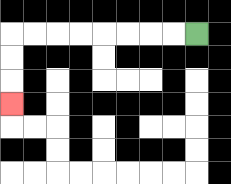{'start': '[8, 1]', 'end': '[0, 4]', 'path_directions': 'L,L,L,L,L,L,L,L,D,D,D', 'path_coordinates': '[[8, 1], [7, 1], [6, 1], [5, 1], [4, 1], [3, 1], [2, 1], [1, 1], [0, 1], [0, 2], [0, 3], [0, 4]]'}